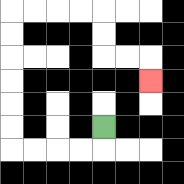{'start': '[4, 5]', 'end': '[6, 3]', 'path_directions': 'D,L,L,L,L,U,U,U,U,U,U,R,R,R,R,D,D,R,R,D', 'path_coordinates': '[[4, 5], [4, 6], [3, 6], [2, 6], [1, 6], [0, 6], [0, 5], [0, 4], [0, 3], [0, 2], [0, 1], [0, 0], [1, 0], [2, 0], [3, 0], [4, 0], [4, 1], [4, 2], [5, 2], [6, 2], [6, 3]]'}